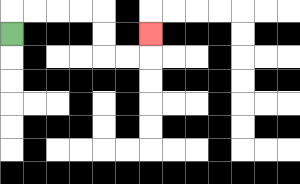{'start': '[0, 1]', 'end': '[6, 1]', 'path_directions': 'U,R,R,R,R,D,D,R,R,U', 'path_coordinates': '[[0, 1], [0, 0], [1, 0], [2, 0], [3, 0], [4, 0], [4, 1], [4, 2], [5, 2], [6, 2], [6, 1]]'}